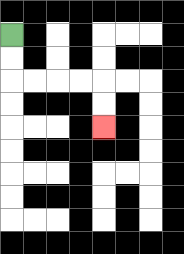{'start': '[0, 1]', 'end': '[4, 5]', 'path_directions': 'D,D,R,R,R,R,D,D', 'path_coordinates': '[[0, 1], [0, 2], [0, 3], [1, 3], [2, 3], [3, 3], [4, 3], [4, 4], [4, 5]]'}